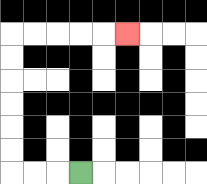{'start': '[3, 7]', 'end': '[5, 1]', 'path_directions': 'L,L,L,U,U,U,U,U,U,R,R,R,R,R', 'path_coordinates': '[[3, 7], [2, 7], [1, 7], [0, 7], [0, 6], [0, 5], [0, 4], [0, 3], [0, 2], [0, 1], [1, 1], [2, 1], [3, 1], [4, 1], [5, 1]]'}